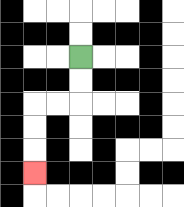{'start': '[3, 2]', 'end': '[1, 7]', 'path_directions': 'D,D,L,L,D,D,D', 'path_coordinates': '[[3, 2], [3, 3], [3, 4], [2, 4], [1, 4], [1, 5], [1, 6], [1, 7]]'}